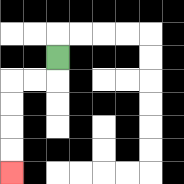{'start': '[2, 2]', 'end': '[0, 7]', 'path_directions': 'D,L,L,D,D,D,D', 'path_coordinates': '[[2, 2], [2, 3], [1, 3], [0, 3], [0, 4], [0, 5], [0, 6], [0, 7]]'}